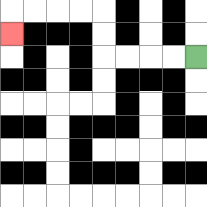{'start': '[8, 2]', 'end': '[0, 1]', 'path_directions': 'L,L,L,L,U,U,L,L,L,L,D', 'path_coordinates': '[[8, 2], [7, 2], [6, 2], [5, 2], [4, 2], [4, 1], [4, 0], [3, 0], [2, 0], [1, 0], [0, 0], [0, 1]]'}